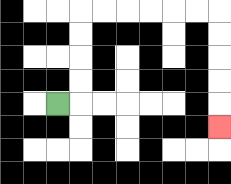{'start': '[2, 4]', 'end': '[9, 5]', 'path_directions': 'R,U,U,U,U,R,R,R,R,R,R,D,D,D,D,D', 'path_coordinates': '[[2, 4], [3, 4], [3, 3], [3, 2], [3, 1], [3, 0], [4, 0], [5, 0], [6, 0], [7, 0], [8, 0], [9, 0], [9, 1], [9, 2], [9, 3], [9, 4], [9, 5]]'}